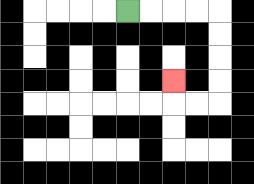{'start': '[5, 0]', 'end': '[7, 3]', 'path_directions': 'R,R,R,R,D,D,D,D,L,L,U', 'path_coordinates': '[[5, 0], [6, 0], [7, 0], [8, 0], [9, 0], [9, 1], [9, 2], [9, 3], [9, 4], [8, 4], [7, 4], [7, 3]]'}